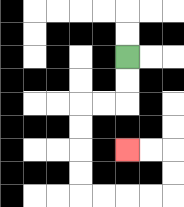{'start': '[5, 2]', 'end': '[5, 6]', 'path_directions': 'D,D,L,L,D,D,D,D,R,R,R,R,U,U,L,L', 'path_coordinates': '[[5, 2], [5, 3], [5, 4], [4, 4], [3, 4], [3, 5], [3, 6], [3, 7], [3, 8], [4, 8], [5, 8], [6, 8], [7, 8], [7, 7], [7, 6], [6, 6], [5, 6]]'}